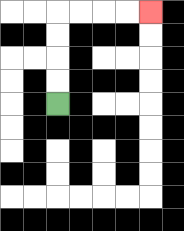{'start': '[2, 4]', 'end': '[6, 0]', 'path_directions': 'U,U,U,U,R,R,R,R', 'path_coordinates': '[[2, 4], [2, 3], [2, 2], [2, 1], [2, 0], [3, 0], [4, 0], [5, 0], [6, 0]]'}